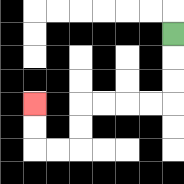{'start': '[7, 1]', 'end': '[1, 4]', 'path_directions': 'D,D,D,L,L,L,L,D,D,L,L,U,U', 'path_coordinates': '[[7, 1], [7, 2], [7, 3], [7, 4], [6, 4], [5, 4], [4, 4], [3, 4], [3, 5], [3, 6], [2, 6], [1, 6], [1, 5], [1, 4]]'}